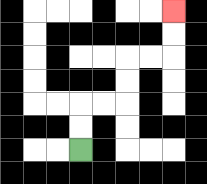{'start': '[3, 6]', 'end': '[7, 0]', 'path_directions': 'U,U,R,R,U,U,R,R,U,U', 'path_coordinates': '[[3, 6], [3, 5], [3, 4], [4, 4], [5, 4], [5, 3], [5, 2], [6, 2], [7, 2], [7, 1], [7, 0]]'}